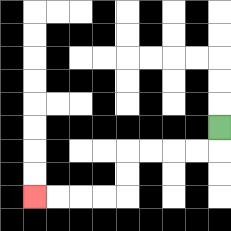{'start': '[9, 5]', 'end': '[1, 8]', 'path_directions': 'D,L,L,L,L,D,D,L,L,L,L', 'path_coordinates': '[[9, 5], [9, 6], [8, 6], [7, 6], [6, 6], [5, 6], [5, 7], [5, 8], [4, 8], [3, 8], [2, 8], [1, 8]]'}